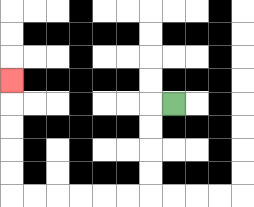{'start': '[7, 4]', 'end': '[0, 3]', 'path_directions': 'L,D,D,D,D,L,L,L,L,L,L,U,U,U,U,U', 'path_coordinates': '[[7, 4], [6, 4], [6, 5], [6, 6], [6, 7], [6, 8], [5, 8], [4, 8], [3, 8], [2, 8], [1, 8], [0, 8], [0, 7], [0, 6], [0, 5], [0, 4], [0, 3]]'}